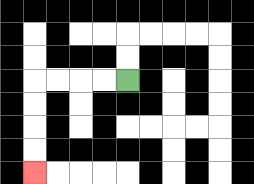{'start': '[5, 3]', 'end': '[1, 7]', 'path_directions': 'L,L,L,L,D,D,D,D', 'path_coordinates': '[[5, 3], [4, 3], [3, 3], [2, 3], [1, 3], [1, 4], [1, 5], [1, 6], [1, 7]]'}